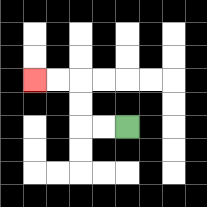{'start': '[5, 5]', 'end': '[1, 3]', 'path_directions': 'L,L,U,U,L,L', 'path_coordinates': '[[5, 5], [4, 5], [3, 5], [3, 4], [3, 3], [2, 3], [1, 3]]'}